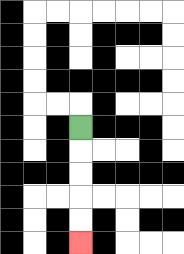{'start': '[3, 5]', 'end': '[3, 10]', 'path_directions': 'D,D,D,D,D', 'path_coordinates': '[[3, 5], [3, 6], [3, 7], [3, 8], [3, 9], [3, 10]]'}